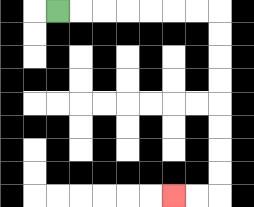{'start': '[2, 0]', 'end': '[7, 8]', 'path_directions': 'R,R,R,R,R,R,R,D,D,D,D,D,D,D,D,L,L', 'path_coordinates': '[[2, 0], [3, 0], [4, 0], [5, 0], [6, 0], [7, 0], [8, 0], [9, 0], [9, 1], [9, 2], [9, 3], [9, 4], [9, 5], [9, 6], [9, 7], [9, 8], [8, 8], [7, 8]]'}